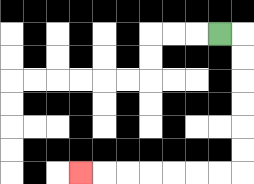{'start': '[9, 1]', 'end': '[3, 7]', 'path_directions': 'R,D,D,D,D,D,D,L,L,L,L,L,L,L', 'path_coordinates': '[[9, 1], [10, 1], [10, 2], [10, 3], [10, 4], [10, 5], [10, 6], [10, 7], [9, 7], [8, 7], [7, 7], [6, 7], [5, 7], [4, 7], [3, 7]]'}